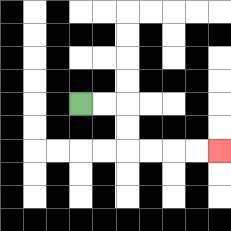{'start': '[3, 4]', 'end': '[9, 6]', 'path_directions': 'R,R,D,D,R,R,R,R', 'path_coordinates': '[[3, 4], [4, 4], [5, 4], [5, 5], [5, 6], [6, 6], [7, 6], [8, 6], [9, 6]]'}